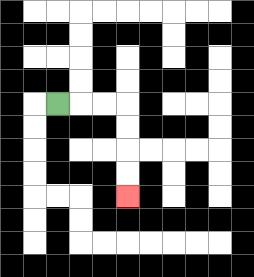{'start': '[2, 4]', 'end': '[5, 8]', 'path_directions': 'R,R,R,D,D,D,D', 'path_coordinates': '[[2, 4], [3, 4], [4, 4], [5, 4], [5, 5], [5, 6], [5, 7], [5, 8]]'}